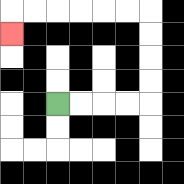{'start': '[2, 4]', 'end': '[0, 1]', 'path_directions': 'R,R,R,R,U,U,U,U,L,L,L,L,L,L,D', 'path_coordinates': '[[2, 4], [3, 4], [4, 4], [5, 4], [6, 4], [6, 3], [6, 2], [6, 1], [6, 0], [5, 0], [4, 0], [3, 0], [2, 0], [1, 0], [0, 0], [0, 1]]'}